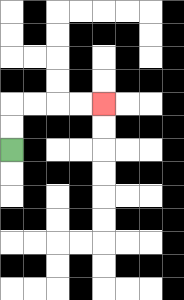{'start': '[0, 6]', 'end': '[4, 4]', 'path_directions': 'U,U,R,R,R,R', 'path_coordinates': '[[0, 6], [0, 5], [0, 4], [1, 4], [2, 4], [3, 4], [4, 4]]'}